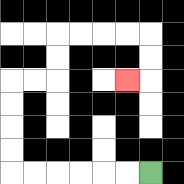{'start': '[6, 7]', 'end': '[5, 3]', 'path_directions': 'L,L,L,L,L,L,U,U,U,U,R,R,U,U,R,R,R,R,D,D,L', 'path_coordinates': '[[6, 7], [5, 7], [4, 7], [3, 7], [2, 7], [1, 7], [0, 7], [0, 6], [0, 5], [0, 4], [0, 3], [1, 3], [2, 3], [2, 2], [2, 1], [3, 1], [4, 1], [5, 1], [6, 1], [6, 2], [6, 3], [5, 3]]'}